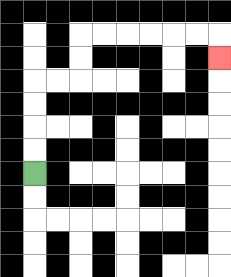{'start': '[1, 7]', 'end': '[9, 2]', 'path_directions': 'U,U,U,U,R,R,U,U,R,R,R,R,R,R,D', 'path_coordinates': '[[1, 7], [1, 6], [1, 5], [1, 4], [1, 3], [2, 3], [3, 3], [3, 2], [3, 1], [4, 1], [5, 1], [6, 1], [7, 1], [8, 1], [9, 1], [9, 2]]'}